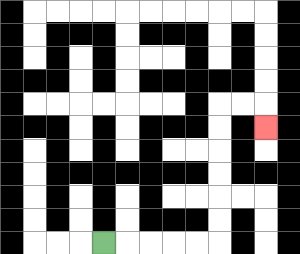{'start': '[4, 10]', 'end': '[11, 5]', 'path_directions': 'R,R,R,R,R,U,U,U,U,U,U,R,R,D', 'path_coordinates': '[[4, 10], [5, 10], [6, 10], [7, 10], [8, 10], [9, 10], [9, 9], [9, 8], [9, 7], [9, 6], [9, 5], [9, 4], [10, 4], [11, 4], [11, 5]]'}